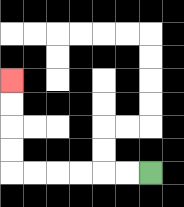{'start': '[6, 7]', 'end': '[0, 3]', 'path_directions': 'L,L,L,L,L,L,U,U,U,U', 'path_coordinates': '[[6, 7], [5, 7], [4, 7], [3, 7], [2, 7], [1, 7], [0, 7], [0, 6], [0, 5], [0, 4], [0, 3]]'}